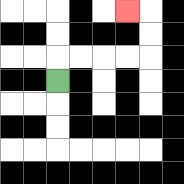{'start': '[2, 3]', 'end': '[5, 0]', 'path_directions': 'U,R,R,R,R,U,U,L', 'path_coordinates': '[[2, 3], [2, 2], [3, 2], [4, 2], [5, 2], [6, 2], [6, 1], [6, 0], [5, 0]]'}